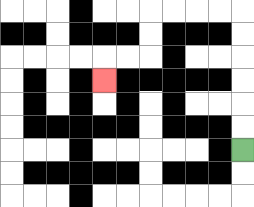{'start': '[10, 6]', 'end': '[4, 3]', 'path_directions': 'U,U,U,U,U,U,L,L,L,L,D,D,L,L,D', 'path_coordinates': '[[10, 6], [10, 5], [10, 4], [10, 3], [10, 2], [10, 1], [10, 0], [9, 0], [8, 0], [7, 0], [6, 0], [6, 1], [6, 2], [5, 2], [4, 2], [4, 3]]'}